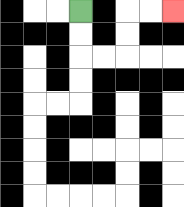{'start': '[3, 0]', 'end': '[7, 0]', 'path_directions': 'D,D,R,R,U,U,R,R', 'path_coordinates': '[[3, 0], [3, 1], [3, 2], [4, 2], [5, 2], [5, 1], [5, 0], [6, 0], [7, 0]]'}